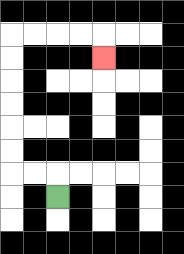{'start': '[2, 8]', 'end': '[4, 2]', 'path_directions': 'U,L,L,U,U,U,U,U,U,R,R,R,R,D', 'path_coordinates': '[[2, 8], [2, 7], [1, 7], [0, 7], [0, 6], [0, 5], [0, 4], [0, 3], [0, 2], [0, 1], [1, 1], [2, 1], [3, 1], [4, 1], [4, 2]]'}